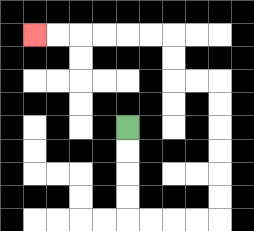{'start': '[5, 5]', 'end': '[1, 1]', 'path_directions': 'D,D,D,D,R,R,R,R,U,U,U,U,U,U,L,L,U,U,L,L,L,L,L,L', 'path_coordinates': '[[5, 5], [5, 6], [5, 7], [5, 8], [5, 9], [6, 9], [7, 9], [8, 9], [9, 9], [9, 8], [9, 7], [9, 6], [9, 5], [9, 4], [9, 3], [8, 3], [7, 3], [7, 2], [7, 1], [6, 1], [5, 1], [4, 1], [3, 1], [2, 1], [1, 1]]'}